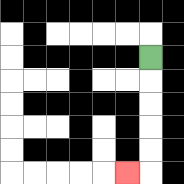{'start': '[6, 2]', 'end': '[5, 7]', 'path_directions': 'D,D,D,D,D,L', 'path_coordinates': '[[6, 2], [6, 3], [6, 4], [6, 5], [6, 6], [6, 7], [5, 7]]'}